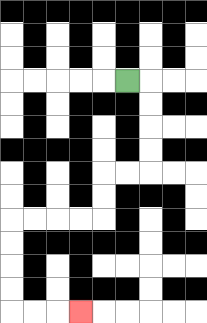{'start': '[5, 3]', 'end': '[3, 13]', 'path_directions': 'R,D,D,D,D,L,L,D,D,L,L,L,L,D,D,D,D,R,R,R', 'path_coordinates': '[[5, 3], [6, 3], [6, 4], [6, 5], [6, 6], [6, 7], [5, 7], [4, 7], [4, 8], [4, 9], [3, 9], [2, 9], [1, 9], [0, 9], [0, 10], [0, 11], [0, 12], [0, 13], [1, 13], [2, 13], [3, 13]]'}